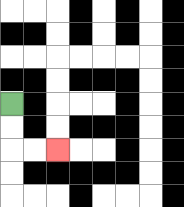{'start': '[0, 4]', 'end': '[2, 6]', 'path_directions': 'D,D,R,R', 'path_coordinates': '[[0, 4], [0, 5], [0, 6], [1, 6], [2, 6]]'}